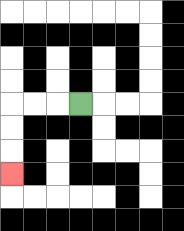{'start': '[3, 4]', 'end': '[0, 7]', 'path_directions': 'L,L,L,D,D,D', 'path_coordinates': '[[3, 4], [2, 4], [1, 4], [0, 4], [0, 5], [0, 6], [0, 7]]'}